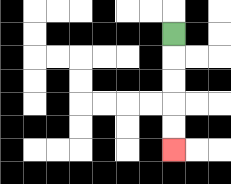{'start': '[7, 1]', 'end': '[7, 6]', 'path_directions': 'D,D,D,D,D', 'path_coordinates': '[[7, 1], [7, 2], [7, 3], [7, 4], [7, 5], [7, 6]]'}